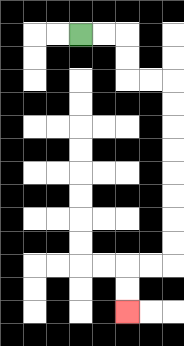{'start': '[3, 1]', 'end': '[5, 13]', 'path_directions': 'R,R,D,D,R,R,D,D,D,D,D,D,D,D,L,L,D,D', 'path_coordinates': '[[3, 1], [4, 1], [5, 1], [5, 2], [5, 3], [6, 3], [7, 3], [7, 4], [7, 5], [7, 6], [7, 7], [7, 8], [7, 9], [7, 10], [7, 11], [6, 11], [5, 11], [5, 12], [5, 13]]'}